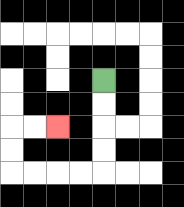{'start': '[4, 3]', 'end': '[2, 5]', 'path_directions': 'D,D,D,D,L,L,L,L,U,U,R,R', 'path_coordinates': '[[4, 3], [4, 4], [4, 5], [4, 6], [4, 7], [3, 7], [2, 7], [1, 7], [0, 7], [0, 6], [0, 5], [1, 5], [2, 5]]'}